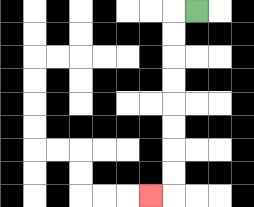{'start': '[8, 0]', 'end': '[6, 8]', 'path_directions': 'L,D,D,D,D,D,D,D,D,L', 'path_coordinates': '[[8, 0], [7, 0], [7, 1], [7, 2], [7, 3], [7, 4], [7, 5], [7, 6], [7, 7], [7, 8], [6, 8]]'}